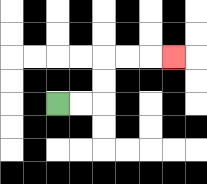{'start': '[2, 4]', 'end': '[7, 2]', 'path_directions': 'R,R,U,U,R,R,R', 'path_coordinates': '[[2, 4], [3, 4], [4, 4], [4, 3], [4, 2], [5, 2], [6, 2], [7, 2]]'}